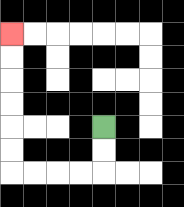{'start': '[4, 5]', 'end': '[0, 1]', 'path_directions': 'D,D,L,L,L,L,U,U,U,U,U,U', 'path_coordinates': '[[4, 5], [4, 6], [4, 7], [3, 7], [2, 7], [1, 7], [0, 7], [0, 6], [0, 5], [0, 4], [0, 3], [0, 2], [0, 1]]'}